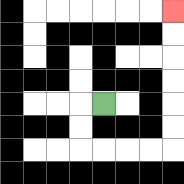{'start': '[4, 4]', 'end': '[7, 0]', 'path_directions': 'L,D,D,R,R,R,R,U,U,U,U,U,U', 'path_coordinates': '[[4, 4], [3, 4], [3, 5], [3, 6], [4, 6], [5, 6], [6, 6], [7, 6], [7, 5], [7, 4], [7, 3], [7, 2], [7, 1], [7, 0]]'}